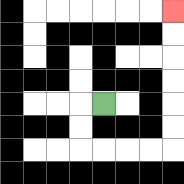{'start': '[4, 4]', 'end': '[7, 0]', 'path_directions': 'L,D,D,R,R,R,R,U,U,U,U,U,U', 'path_coordinates': '[[4, 4], [3, 4], [3, 5], [3, 6], [4, 6], [5, 6], [6, 6], [7, 6], [7, 5], [7, 4], [7, 3], [7, 2], [7, 1], [7, 0]]'}